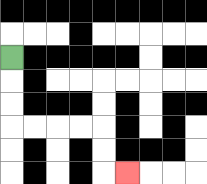{'start': '[0, 2]', 'end': '[5, 7]', 'path_directions': 'D,D,D,R,R,R,R,D,D,R', 'path_coordinates': '[[0, 2], [0, 3], [0, 4], [0, 5], [1, 5], [2, 5], [3, 5], [4, 5], [4, 6], [4, 7], [5, 7]]'}